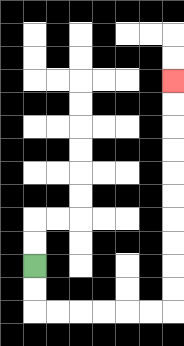{'start': '[1, 11]', 'end': '[7, 3]', 'path_directions': 'D,D,R,R,R,R,R,R,U,U,U,U,U,U,U,U,U,U', 'path_coordinates': '[[1, 11], [1, 12], [1, 13], [2, 13], [3, 13], [4, 13], [5, 13], [6, 13], [7, 13], [7, 12], [7, 11], [7, 10], [7, 9], [7, 8], [7, 7], [7, 6], [7, 5], [7, 4], [7, 3]]'}